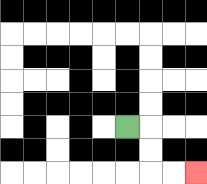{'start': '[5, 5]', 'end': '[8, 7]', 'path_directions': 'R,D,D,R,R', 'path_coordinates': '[[5, 5], [6, 5], [6, 6], [6, 7], [7, 7], [8, 7]]'}